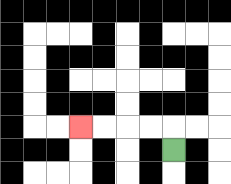{'start': '[7, 6]', 'end': '[3, 5]', 'path_directions': 'U,L,L,L,L', 'path_coordinates': '[[7, 6], [7, 5], [6, 5], [5, 5], [4, 5], [3, 5]]'}